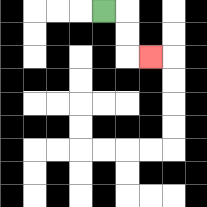{'start': '[4, 0]', 'end': '[6, 2]', 'path_directions': 'R,D,D,R', 'path_coordinates': '[[4, 0], [5, 0], [5, 1], [5, 2], [6, 2]]'}